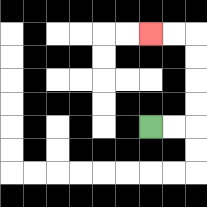{'start': '[6, 5]', 'end': '[6, 1]', 'path_directions': 'R,R,U,U,U,U,L,L', 'path_coordinates': '[[6, 5], [7, 5], [8, 5], [8, 4], [8, 3], [8, 2], [8, 1], [7, 1], [6, 1]]'}